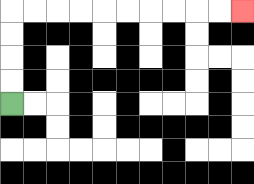{'start': '[0, 4]', 'end': '[10, 0]', 'path_directions': 'U,U,U,U,R,R,R,R,R,R,R,R,R,R', 'path_coordinates': '[[0, 4], [0, 3], [0, 2], [0, 1], [0, 0], [1, 0], [2, 0], [3, 0], [4, 0], [5, 0], [6, 0], [7, 0], [8, 0], [9, 0], [10, 0]]'}